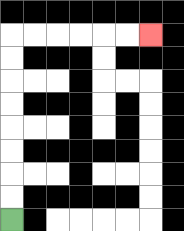{'start': '[0, 9]', 'end': '[6, 1]', 'path_directions': 'U,U,U,U,U,U,U,U,R,R,R,R,R,R', 'path_coordinates': '[[0, 9], [0, 8], [0, 7], [0, 6], [0, 5], [0, 4], [0, 3], [0, 2], [0, 1], [1, 1], [2, 1], [3, 1], [4, 1], [5, 1], [6, 1]]'}